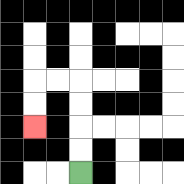{'start': '[3, 7]', 'end': '[1, 5]', 'path_directions': 'U,U,U,U,L,L,D,D', 'path_coordinates': '[[3, 7], [3, 6], [3, 5], [3, 4], [3, 3], [2, 3], [1, 3], [1, 4], [1, 5]]'}